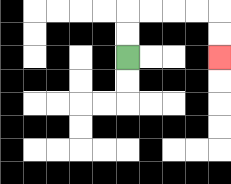{'start': '[5, 2]', 'end': '[9, 2]', 'path_directions': 'U,U,R,R,R,R,D,D', 'path_coordinates': '[[5, 2], [5, 1], [5, 0], [6, 0], [7, 0], [8, 0], [9, 0], [9, 1], [9, 2]]'}